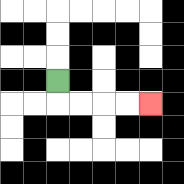{'start': '[2, 3]', 'end': '[6, 4]', 'path_directions': 'D,R,R,R,R', 'path_coordinates': '[[2, 3], [2, 4], [3, 4], [4, 4], [5, 4], [6, 4]]'}